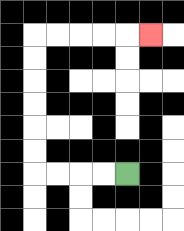{'start': '[5, 7]', 'end': '[6, 1]', 'path_directions': 'L,L,L,L,U,U,U,U,U,U,R,R,R,R,R', 'path_coordinates': '[[5, 7], [4, 7], [3, 7], [2, 7], [1, 7], [1, 6], [1, 5], [1, 4], [1, 3], [1, 2], [1, 1], [2, 1], [3, 1], [4, 1], [5, 1], [6, 1]]'}